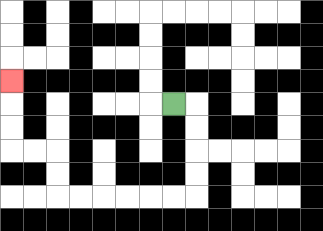{'start': '[7, 4]', 'end': '[0, 3]', 'path_directions': 'R,D,D,D,D,L,L,L,L,L,L,U,U,L,L,U,U,U', 'path_coordinates': '[[7, 4], [8, 4], [8, 5], [8, 6], [8, 7], [8, 8], [7, 8], [6, 8], [5, 8], [4, 8], [3, 8], [2, 8], [2, 7], [2, 6], [1, 6], [0, 6], [0, 5], [0, 4], [0, 3]]'}